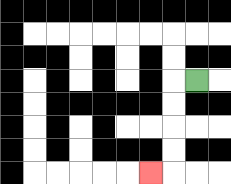{'start': '[8, 3]', 'end': '[6, 7]', 'path_directions': 'L,D,D,D,D,L', 'path_coordinates': '[[8, 3], [7, 3], [7, 4], [7, 5], [7, 6], [7, 7], [6, 7]]'}